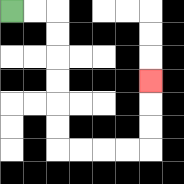{'start': '[0, 0]', 'end': '[6, 3]', 'path_directions': 'R,R,D,D,D,D,D,D,R,R,R,R,U,U,U', 'path_coordinates': '[[0, 0], [1, 0], [2, 0], [2, 1], [2, 2], [2, 3], [2, 4], [2, 5], [2, 6], [3, 6], [4, 6], [5, 6], [6, 6], [6, 5], [6, 4], [6, 3]]'}